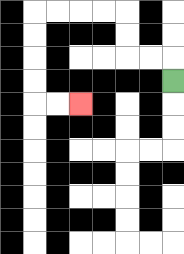{'start': '[7, 3]', 'end': '[3, 4]', 'path_directions': 'U,L,L,U,U,L,L,L,L,D,D,D,D,R,R', 'path_coordinates': '[[7, 3], [7, 2], [6, 2], [5, 2], [5, 1], [5, 0], [4, 0], [3, 0], [2, 0], [1, 0], [1, 1], [1, 2], [1, 3], [1, 4], [2, 4], [3, 4]]'}